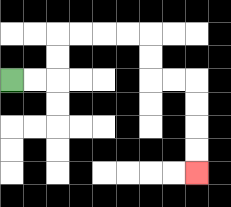{'start': '[0, 3]', 'end': '[8, 7]', 'path_directions': 'R,R,U,U,R,R,R,R,D,D,R,R,D,D,D,D', 'path_coordinates': '[[0, 3], [1, 3], [2, 3], [2, 2], [2, 1], [3, 1], [4, 1], [5, 1], [6, 1], [6, 2], [6, 3], [7, 3], [8, 3], [8, 4], [8, 5], [8, 6], [8, 7]]'}